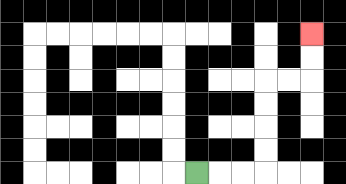{'start': '[8, 7]', 'end': '[13, 1]', 'path_directions': 'R,R,R,U,U,U,U,R,R,U,U', 'path_coordinates': '[[8, 7], [9, 7], [10, 7], [11, 7], [11, 6], [11, 5], [11, 4], [11, 3], [12, 3], [13, 3], [13, 2], [13, 1]]'}